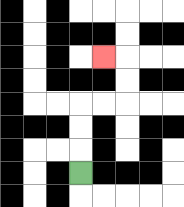{'start': '[3, 7]', 'end': '[4, 2]', 'path_directions': 'U,U,U,R,R,U,U,L', 'path_coordinates': '[[3, 7], [3, 6], [3, 5], [3, 4], [4, 4], [5, 4], [5, 3], [5, 2], [4, 2]]'}